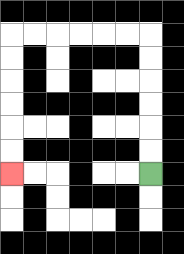{'start': '[6, 7]', 'end': '[0, 7]', 'path_directions': 'U,U,U,U,U,U,L,L,L,L,L,L,D,D,D,D,D,D', 'path_coordinates': '[[6, 7], [6, 6], [6, 5], [6, 4], [6, 3], [6, 2], [6, 1], [5, 1], [4, 1], [3, 1], [2, 1], [1, 1], [0, 1], [0, 2], [0, 3], [0, 4], [0, 5], [0, 6], [0, 7]]'}